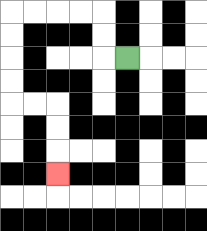{'start': '[5, 2]', 'end': '[2, 7]', 'path_directions': 'L,U,U,L,L,L,L,D,D,D,D,R,R,D,D,D', 'path_coordinates': '[[5, 2], [4, 2], [4, 1], [4, 0], [3, 0], [2, 0], [1, 0], [0, 0], [0, 1], [0, 2], [0, 3], [0, 4], [1, 4], [2, 4], [2, 5], [2, 6], [2, 7]]'}